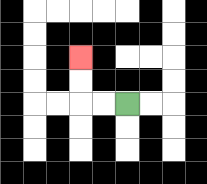{'start': '[5, 4]', 'end': '[3, 2]', 'path_directions': 'L,L,U,U', 'path_coordinates': '[[5, 4], [4, 4], [3, 4], [3, 3], [3, 2]]'}